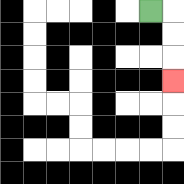{'start': '[6, 0]', 'end': '[7, 3]', 'path_directions': 'R,D,D,D', 'path_coordinates': '[[6, 0], [7, 0], [7, 1], [7, 2], [7, 3]]'}